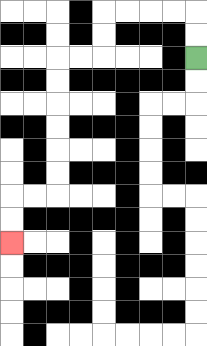{'start': '[8, 2]', 'end': '[0, 10]', 'path_directions': 'U,U,L,L,L,L,D,D,L,L,D,D,D,D,D,D,L,L,D,D', 'path_coordinates': '[[8, 2], [8, 1], [8, 0], [7, 0], [6, 0], [5, 0], [4, 0], [4, 1], [4, 2], [3, 2], [2, 2], [2, 3], [2, 4], [2, 5], [2, 6], [2, 7], [2, 8], [1, 8], [0, 8], [0, 9], [0, 10]]'}